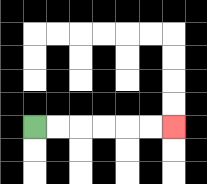{'start': '[1, 5]', 'end': '[7, 5]', 'path_directions': 'R,R,R,R,R,R', 'path_coordinates': '[[1, 5], [2, 5], [3, 5], [4, 5], [5, 5], [6, 5], [7, 5]]'}